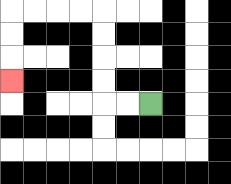{'start': '[6, 4]', 'end': '[0, 3]', 'path_directions': 'L,L,U,U,U,U,L,L,L,L,D,D,D', 'path_coordinates': '[[6, 4], [5, 4], [4, 4], [4, 3], [4, 2], [4, 1], [4, 0], [3, 0], [2, 0], [1, 0], [0, 0], [0, 1], [0, 2], [0, 3]]'}